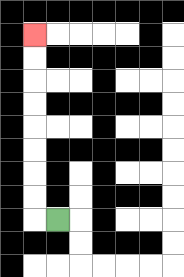{'start': '[2, 9]', 'end': '[1, 1]', 'path_directions': 'L,U,U,U,U,U,U,U,U', 'path_coordinates': '[[2, 9], [1, 9], [1, 8], [1, 7], [1, 6], [1, 5], [1, 4], [1, 3], [1, 2], [1, 1]]'}